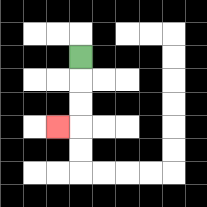{'start': '[3, 2]', 'end': '[2, 5]', 'path_directions': 'D,D,D,L', 'path_coordinates': '[[3, 2], [3, 3], [3, 4], [3, 5], [2, 5]]'}